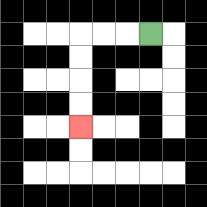{'start': '[6, 1]', 'end': '[3, 5]', 'path_directions': 'L,L,L,D,D,D,D', 'path_coordinates': '[[6, 1], [5, 1], [4, 1], [3, 1], [3, 2], [3, 3], [3, 4], [3, 5]]'}